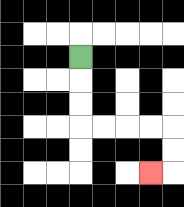{'start': '[3, 2]', 'end': '[6, 7]', 'path_directions': 'D,D,D,R,R,R,R,D,D,L', 'path_coordinates': '[[3, 2], [3, 3], [3, 4], [3, 5], [4, 5], [5, 5], [6, 5], [7, 5], [7, 6], [7, 7], [6, 7]]'}